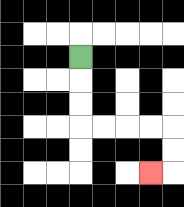{'start': '[3, 2]', 'end': '[6, 7]', 'path_directions': 'D,D,D,R,R,R,R,D,D,L', 'path_coordinates': '[[3, 2], [3, 3], [3, 4], [3, 5], [4, 5], [5, 5], [6, 5], [7, 5], [7, 6], [7, 7], [6, 7]]'}